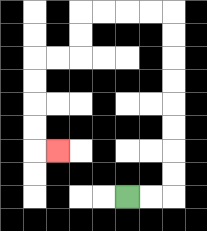{'start': '[5, 8]', 'end': '[2, 6]', 'path_directions': 'R,R,U,U,U,U,U,U,U,U,L,L,L,L,D,D,L,L,D,D,D,D,R', 'path_coordinates': '[[5, 8], [6, 8], [7, 8], [7, 7], [7, 6], [7, 5], [7, 4], [7, 3], [7, 2], [7, 1], [7, 0], [6, 0], [5, 0], [4, 0], [3, 0], [3, 1], [3, 2], [2, 2], [1, 2], [1, 3], [1, 4], [1, 5], [1, 6], [2, 6]]'}